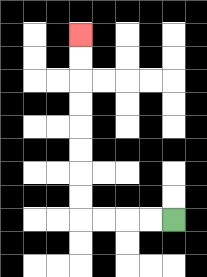{'start': '[7, 9]', 'end': '[3, 1]', 'path_directions': 'L,L,L,L,U,U,U,U,U,U,U,U', 'path_coordinates': '[[7, 9], [6, 9], [5, 9], [4, 9], [3, 9], [3, 8], [3, 7], [3, 6], [3, 5], [3, 4], [3, 3], [3, 2], [3, 1]]'}